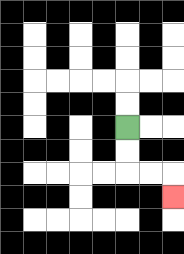{'start': '[5, 5]', 'end': '[7, 8]', 'path_directions': 'D,D,R,R,D', 'path_coordinates': '[[5, 5], [5, 6], [5, 7], [6, 7], [7, 7], [7, 8]]'}